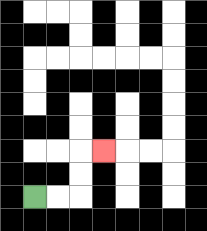{'start': '[1, 8]', 'end': '[4, 6]', 'path_directions': 'R,R,U,U,R', 'path_coordinates': '[[1, 8], [2, 8], [3, 8], [3, 7], [3, 6], [4, 6]]'}